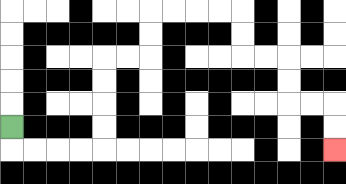{'start': '[0, 5]', 'end': '[14, 6]', 'path_directions': 'D,R,R,R,R,U,U,U,U,R,R,U,U,R,R,R,R,D,D,R,R,D,D,R,R,D,D', 'path_coordinates': '[[0, 5], [0, 6], [1, 6], [2, 6], [3, 6], [4, 6], [4, 5], [4, 4], [4, 3], [4, 2], [5, 2], [6, 2], [6, 1], [6, 0], [7, 0], [8, 0], [9, 0], [10, 0], [10, 1], [10, 2], [11, 2], [12, 2], [12, 3], [12, 4], [13, 4], [14, 4], [14, 5], [14, 6]]'}